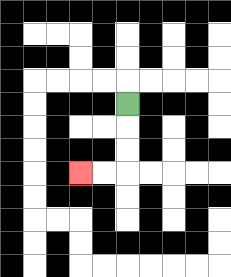{'start': '[5, 4]', 'end': '[3, 7]', 'path_directions': 'D,D,D,L,L', 'path_coordinates': '[[5, 4], [5, 5], [5, 6], [5, 7], [4, 7], [3, 7]]'}